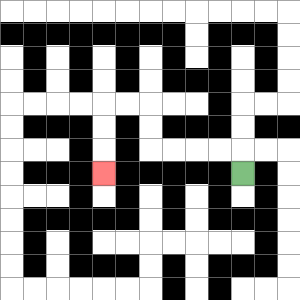{'start': '[10, 7]', 'end': '[4, 7]', 'path_directions': 'U,L,L,L,L,U,U,L,L,D,D,D', 'path_coordinates': '[[10, 7], [10, 6], [9, 6], [8, 6], [7, 6], [6, 6], [6, 5], [6, 4], [5, 4], [4, 4], [4, 5], [4, 6], [4, 7]]'}